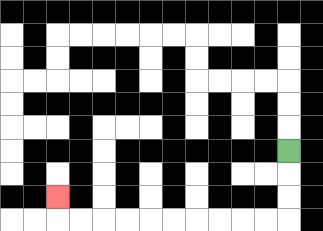{'start': '[12, 6]', 'end': '[2, 8]', 'path_directions': 'D,D,D,L,L,L,L,L,L,L,L,L,L,U', 'path_coordinates': '[[12, 6], [12, 7], [12, 8], [12, 9], [11, 9], [10, 9], [9, 9], [8, 9], [7, 9], [6, 9], [5, 9], [4, 9], [3, 9], [2, 9], [2, 8]]'}